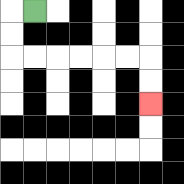{'start': '[1, 0]', 'end': '[6, 4]', 'path_directions': 'L,D,D,R,R,R,R,R,R,D,D', 'path_coordinates': '[[1, 0], [0, 0], [0, 1], [0, 2], [1, 2], [2, 2], [3, 2], [4, 2], [5, 2], [6, 2], [6, 3], [6, 4]]'}